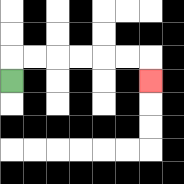{'start': '[0, 3]', 'end': '[6, 3]', 'path_directions': 'U,R,R,R,R,R,R,D', 'path_coordinates': '[[0, 3], [0, 2], [1, 2], [2, 2], [3, 2], [4, 2], [5, 2], [6, 2], [6, 3]]'}